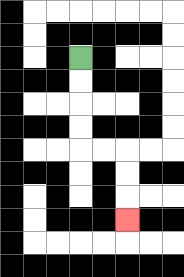{'start': '[3, 2]', 'end': '[5, 9]', 'path_directions': 'D,D,D,D,R,R,D,D,D', 'path_coordinates': '[[3, 2], [3, 3], [3, 4], [3, 5], [3, 6], [4, 6], [5, 6], [5, 7], [5, 8], [5, 9]]'}